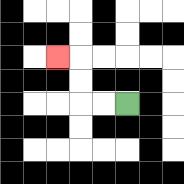{'start': '[5, 4]', 'end': '[2, 2]', 'path_directions': 'L,L,U,U,L', 'path_coordinates': '[[5, 4], [4, 4], [3, 4], [3, 3], [3, 2], [2, 2]]'}